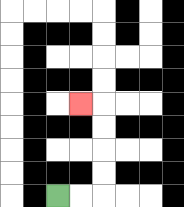{'start': '[2, 8]', 'end': '[3, 4]', 'path_directions': 'R,R,U,U,U,U,L', 'path_coordinates': '[[2, 8], [3, 8], [4, 8], [4, 7], [4, 6], [4, 5], [4, 4], [3, 4]]'}